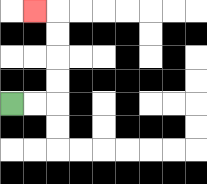{'start': '[0, 4]', 'end': '[1, 0]', 'path_directions': 'R,R,U,U,U,U,L', 'path_coordinates': '[[0, 4], [1, 4], [2, 4], [2, 3], [2, 2], [2, 1], [2, 0], [1, 0]]'}